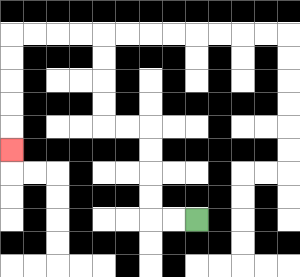{'start': '[8, 9]', 'end': '[0, 6]', 'path_directions': 'L,L,U,U,U,U,L,L,U,U,U,U,L,L,L,L,D,D,D,D,D', 'path_coordinates': '[[8, 9], [7, 9], [6, 9], [6, 8], [6, 7], [6, 6], [6, 5], [5, 5], [4, 5], [4, 4], [4, 3], [4, 2], [4, 1], [3, 1], [2, 1], [1, 1], [0, 1], [0, 2], [0, 3], [0, 4], [0, 5], [0, 6]]'}